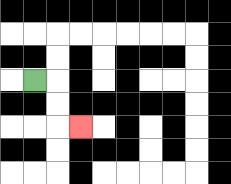{'start': '[1, 3]', 'end': '[3, 5]', 'path_directions': 'R,D,D,R', 'path_coordinates': '[[1, 3], [2, 3], [2, 4], [2, 5], [3, 5]]'}